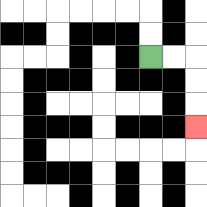{'start': '[6, 2]', 'end': '[8, 5]', 'path_directions': 'R,R,D,D,D', 'path_coordinates': '[[6, 2], [7, 2], [8, 2], [8, 3], [8, 4], [8, 5]]'}